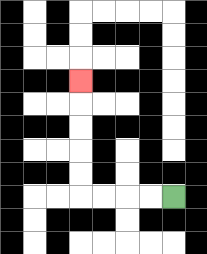{'start': '[7, 8]', 'end': '[3, 3]', 'path_directions': 'L,L,L,L,U,U,U,U,U', 'path_coordinates': '[[7, 8], [6, 8], [5, 8], [4, 8], [3, 8], [3, 7], [3, 6], [3, 5], [3, 4], [3, 3]]'}